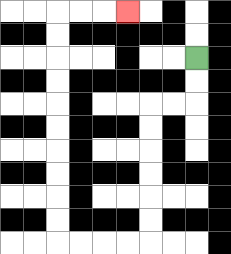{'start': '[8, 2]', 'end': '[5, 0]', 'path_directions': 'D,D,L,L,D,D,D,D,D,D,L,L,L,L,U,U,U,U,U,U,U,U,U,U,R,R,R', 'path_coordinates': '[[8, 2], [8, 3], [8, 4], [7, 4], [6, 4], [6, 5], [6, 6], [6, 7], [6, 8], [6, 9], [6, 10], [5, 10], [4, 10], [3, 10], [2, 10], [2, 9], [2, 8], [2, 7], [2, 6], [2, 5], [2, 4], [2, 3], [2, 2], [2, 1], [2, 0], [3, 0], [4, 0], [5, 0]]'}